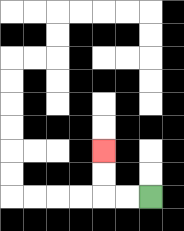{'start': '[6, 8]', 'end': '[4, 6]', 'path_directions': 'L,L,U,U', 'path_coordinates': '[[6, 8], [5, 8], [4, 8], [4, 7], [4, 6]]'}